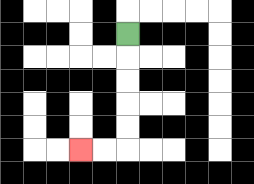{'start': '[5, 1]', 'end': '[3, 6]', 'path_directions': 'D,D,D,D,D,L,L', 'path_coordinates': '[[5, 1], [5, 2], [5, 3], [5, 4], [5, 5], [5, 6], [4, 6], [3, 6]]'}